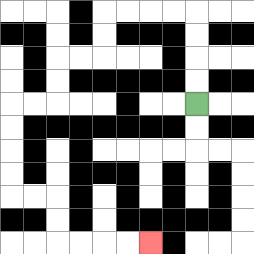{'start': '[8, 4]', 'end': '[6, 10]', 'path_directions': 'U,U,U,U,L,L,L,L,D,D,L,L,D,D,L,L,D,D,D,D,R,R,D,D,R,R,R,R', 'path_coordinates': '[[8, 4], [8, 3], [8, 2], [8, 1], [8, 0], [7, 0], [6, 0], [5, 0], [4, 0], [4, 1], [4, 2], [3, 2], [2, 2], [2, 3], [2, 4], [1, 4], [0, 4], [0, 5], [0, 6], [0, 7], [0, 8], [1, 8], [2, 8], [2, 9], [2, 10], [3, 10], [4, 10], [5, 10], [6, 10]]'}